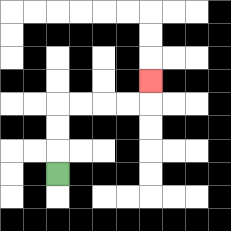{'start': '[2, 7]', 'end': '[6, 3]', 'path_directions': 'U,U,U,R,R,R,R,U', 'path_coordinates': '[[2, 7], [2, 6], [2, 5], [2, 4], [3, 4], [4, 4], [5, 4], [6, 4], [6, 3]]'}